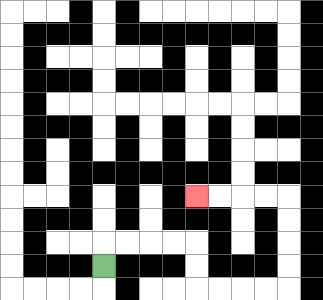{'start': '[4, 11]', 'end': '[8, 8]', 'path_directions': 'U,R,R,R,R,D,D,R,R,R,R,U,U,U,U,L,L,L,L', 'path_coordinates': '[[4, 11], [4, 10], [5, 10], [6, 10], [7, 10], [8, 10], [8, 11], [8, 12], [9, 12], [10, 12], [11, 12], [12, 12], [12, 11], [12, 10], [12, 9], [12, 8], [11, 8], [10, 8], [9, 8], [8, 8]]'}